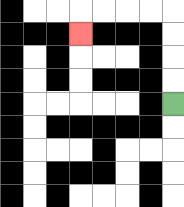{'start': '[7, 4]', 'end': '[3, 1]', 'path_directions': 'U,U,U,U,L,L,L,L,D', 'path_coordinates': '[[7, 4], [7, 3], [7, 2], [7, 1], [7, 0], [6, 0], [5, 0], [4, 0], [3, 0], [3, 1]]'}